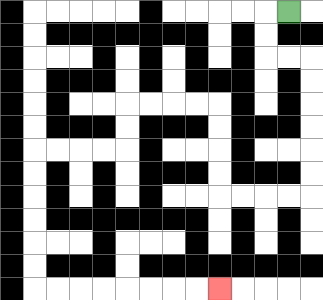{'start': '[12, 0]', 'end': '[9, 12]', 'path_directions': 'L,D,D,R,R,D,D,D,D,D,D,L,L,L,L,U,U,U,U,L,L,L,L,D,D,L,L,L,L,D,D,D,D,D,D,R,R,R,R,R,R,R,R', 'path_coordinates': '[[12, 0], [11, 0], [11, 1], [11, 2], [12, 2], [13, 2], [13, 3], [13, 4], [13, 5], [13, 6], [13, 7], [13, 8], [12, 8], [11, 8], [10, 8], [9, 8], [9, 7], [9, 6], [9, 5], [9, 4], [8, 4], [7, 4], [6, 4], [5, 4], [5, 5], [5, 6], [4, 6], [3, 6], [2, 6], [1, 6], [1, 7], [1, 8], [1, 9], [1, 10], [1, 11], [1, 12], [2, 12], [3, 12], [4, 12], [5, 12], [6, 12], [7, 12], [8, 12], [9, 12]]'}